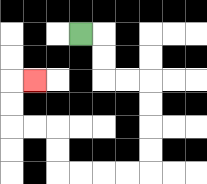{'start': '[3, 1]', 'end': '[1, 3]', 'path_directions': 'R,D,D,R,R,D,D,D,D,L,L,L,L,U,U,L,L,U,U,R', 'path_coordinates': '[[3, 1], [4, 1], [4, 2], [4, 3], [5, 3], [6, 3], [6, 4], [6, 5], [6, 6], [6, 7], [5, 7], [4, 7], [3, 7], [2, 7], [2, 6], [2, 5], [1, 5], [0, 5], [0, 4], [0, 3], [1, 3]]'}